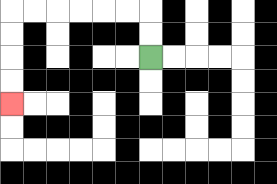{'start': '[6, 2]', 'end': '[0, 4]', 'path_directions': 'U,U,L,L,L,L,L,L,D,D,D,D', 'path_coordinates': '[[6, 2], [6, 1], [6, 0], [5, 0], [4, 0], [3, 0], [2, 0], [1, 0], [0, 0], [0, 1], [0, 2], [0, 3], [0, 4]]'}